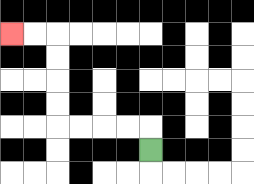{'start': '[6, 6]', 'end': '[0, 1]', 'path_directions': 'U,L,L,L,L,U,U,U,U,L,L', 'path_coordinates': '[[6, 6], [6, 5], [5, 5], [4, 5], [3, 5], [2, 5], [2, 4], [2, 3], [2, 2], [2, 1], [1, 1], [0, 1]]'}